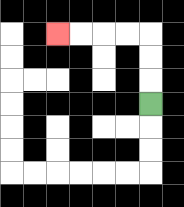{'start': '[6, 4]', 'end': '[2, 1]', 'path_directions': 'U,U,U,L,L,L,L', 'path_coordinates': '[[6, 4], [6, 3], [6, 2], [6, 1], [5, 1], [4, 1], [3, 1], [2, 1]]'}